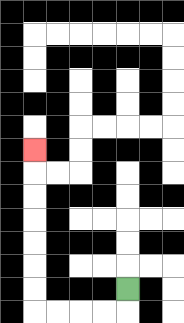{'start': '[5, 12]', 'end': '[1, 6]', 'path_directions': 'D,L,L,L,L,U,U,U,U,U,U,U', 'path_coordinates': '[[5, 12], [5, 13], [4, 13], [3, 13], [2, 13], [1, 13], [1, 12], [1, 11], [1, 10], [1, 9], [1, 8], [1, 7], [1, 6]]'}